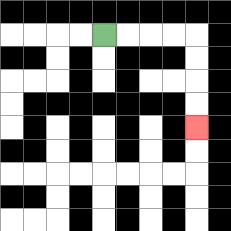{'start': '[4, 1]', 'end': '[8, 5]', 'path_directions': 'R,R,R,R,D,D,D,D', 'path_coordinates': '[[4, 1], [5, 1], [6, 1], [7, 1], [8, 1], [8, 2], [8, 3], [8, 4], [8, 5]]'}